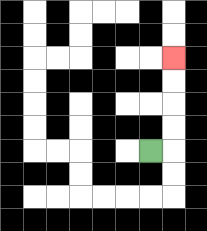{'start': '[6, 6]', 'end': '[7, 2]', 'path_directions': 'R,U,U,U,U', 'path_coordinates': '[[6, 6], [7, 6], [7, 5], [7, 4], [7, 3], [7, 2]]'}